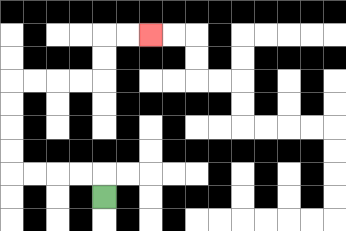{'start': '[4, 8]', 'end': '[6, 1]', 'path_directions': 'U,L,L,L,L,U,U,U,U,R,R,R,R,U,U,R,R', 'path_coordinates': '[[4, 8], [4, 7], [3, 7], [2, 7], [1, 7], [0, 7], [0, 6], [0, 5], [0, 4], [0, 3], [1, 3], [2, 3], [3, 3], [4, 3], [4, 2], [4, 1], [5, 1], [6, 1]]'}